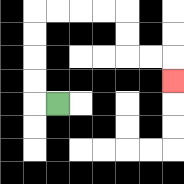{'start': '[2, 4]', 'end': '[7, 3]', 'path_directions': 'L,U,U,U,U,R,R,R,R,D,D,R,R,D', 'path_coordinates': '[[2, 4], [1, 4], [1, 3], [1, 2], [1, 1], [1, 0], [2, 0], [3, 0], [4, 0], [5, 0], [5, 1], [5, 2], [6, 2], [7, 2], [7, 3]]'}